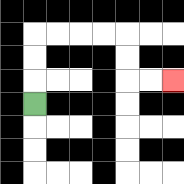{'start': '[1, 4]', 'end': '[7, 3]', 'path_directions': 'U,U,U,R,R,R,R,D,D,R,R', 'path_coordinates': '[[1, 4], [1, 3], [1, 2], [1, 1], [2, 1], [3, 1], [4, 1], [5, 1], [5, 2], [5, 3], [6, 3], [7, 3]]'}